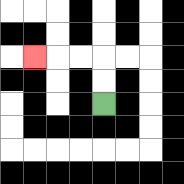{'start': '[4, 4]', 'end': '[1, 2]', 'path_directions': 'U,U,L,L,L', 'path_coordinates': '[[4, 4], [4, 3], [4, 2], [3, 2], [2, 2], [1, 2]]'}